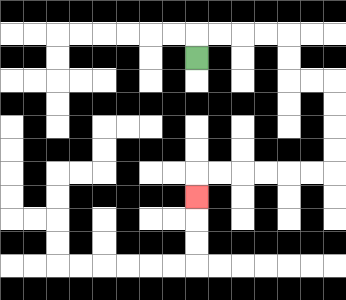{'start': '[8, 2]', 'end': '[8, 8]', 'path_directions': 'U,R,R,R,R,D,D,R,R,D,D,D,D,L,L,L,L,L,L,D', 'path_coordinates': '[[8, 2], [8, 1], [9, 1], [10, 1], [11, 1], [12, 1], [12, 2], [12, 3], [13, 3], [14, 3], [14, 4], [14, 5], [14, 6], [14, 7], [13, 7], [12, 7], [11, 7], [10, 7], [9, 7], [8, 7], [8, 8]]'}